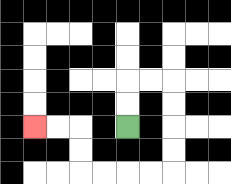{'start': '[5, 5]', 'end': '[1, 5]', 'path_directions': 'U,U,R,R,D,D,D,D,L,L,L,L,U,U,L,L', 'path_coordinates': '[[5, 5], [5, 4], [5, 3], [6, 3], [7, 3], [7, 4], [7, 5], [7, 6], [7, 7], [6, 7], [5, 7], [4, 7], [3, 7], [3, 6], [3, 5], [2, 5], [1, 5]]'}